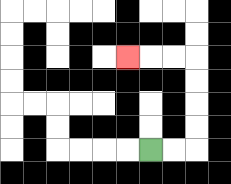{'start': '[6, 6]', 'end': '[5, 2]', 'path_directions': 'R,R,U,U,U,U,L,L,L', 'path_coordinates': '[[6, 6], [7, 6], [8, 6], [8, 5], [8, 4], [8, 3], [8, 2], [7, 2], [6, 2], [5, 2]]'}